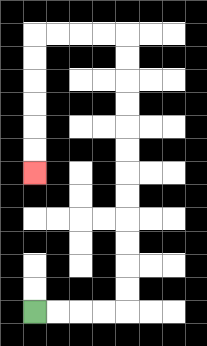{'start': '[1, 13]', 'end': '[1, 7]', 'path_directions': 'R,R,R,R,U,U,U,U,U,U,U,U,U,U,U,U,L,L,L,L,D,D,D,D,D,D', 'path_coordinates': '[[1, 13], [2, 13], [3, 13], [4, 13], [5, 13], [5, 12], [5, 11], [5, 10], [5, 9], [5, 8], [5, 7], [5, 6], [5, 5], [5, 4], [5, 3], [5, 2], [5, 1], [4, 1], [3, 1], [2, 1], [1, 1], [1, 2], [1, 3], [1, 4], [1, 5], [1, 6], [1, 7]]'}